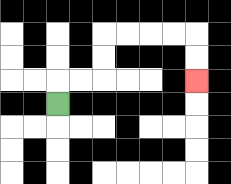{'start': '[2, 4]', 'end': '[8, 3]', 'path_directions': 'U,R,R,U,U,R,R,R,R,D,D', 'path_coordinates': '[[2, 4], [2, 3], [3, 3], [4, 3], [4, 2], [4, 1], [5, 1], [6, 1], [7, 1], [8, 1], [8, 2], [8, 3]]'}